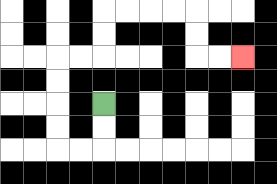{'start': '[4, 4]', 'end': '[10, 2]', 'path_directions': 'D,D,L,L,U,U,U,U,R,R,U,U,R,R,R,R,D,D,R,R', 'path_coordinates': '[[4, 4], [4, 5], [4, 6], [3, 6], [2, 6], [2, 5], [2, 4], [2, 3], [2, 2], [3, 2], [4, 2], [4, 1], [4, 0], [5, 0], [6, 0], [7, 0], [8, 0], [8, 1], [8, 2], [9, 2], [10, 2]]'}